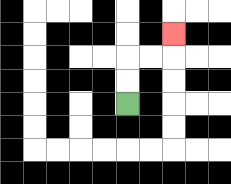{'start': '[5, 4]', 'end': '[7, 1]', 'path_directions': 'U,U,R,R,U', 'path_coordinates': '[[5, 4], [5, 3], [5, 2], [6, 2], [7, 2], [7, 1]]'}